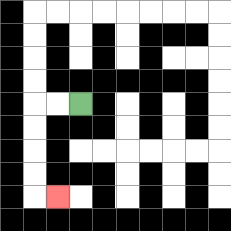{'start': '[3, 4]', 'end': '[2, 8]', 'path_directions': 'L,L,D,D,D,D,R', 'path_coordinates': '[[3, 4], [2, 4], [1, 4], [1, 5], [1, 6], [1, 7], [1, 8], [2, 8]]'}